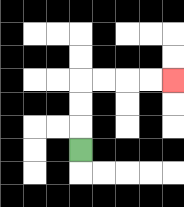{'start': '[3, 6]', 'end': '[7, 3]', 'path_directions': 'U,U,U,R,R,R,R', 'path_coordinates': '[[3, 6], [3, 5], [3, 4], [3, 3], [4, 3], [5, 3], [6, 3], [7, 3]]'}